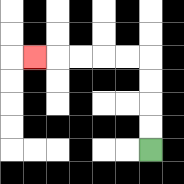{'start': '[6, 6]', 'end': '[1, 2]', 'path_directions': 'U,U,U,U,L,L,L,L,L', 'path_coordinates': '[[6, 6], [6, 5], [6, 4], [6, 3], [6, 2], [5, 2], [4, 2], [3, 2], [2, 2], [1, 2]]'}